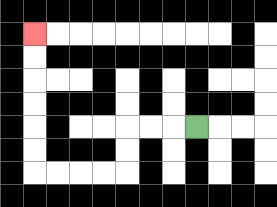{'start': '[8, 5]', 'end': '[1, 1]', 'path_directions': 'L,L,L,D,D,L,L,L,L,U,U,U,U,U,U', 'path_coordinates': '[[8, 5], [7, 5], [6, 5], [5, 5], [5, 6], [5, 7], [4, 7], [3, 7], [2, 7], [1, 7], [1, 6], [1, 5], [1, 4], [1, 3], [1, 2], [1, 1]]'}